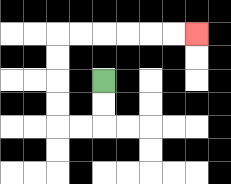{'start': '[4, 3]', 'end': '[8, 1]', 'path_directions': 'D,D,L,L,U,U,U,U,R,R,R,R,R,R', 'path_coordinates': '[[4, 3], [4, 4], [4, 5], [3, 5], [2, 5], [2, 4], [2, 3], [2, 2], [2, 1], [3, 1], [4, 1], [5, 1], [6, 1], [7, 1], [8, 1]]'}